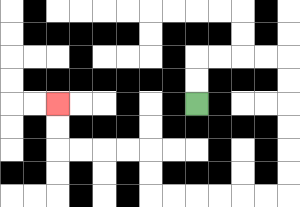{'start': '[8, 4]', 'end': '[2, 4]', 'path_directions': 'U,U,R,R,R,R,D,D,D,D,D,D,L,L,L,L,L,L,U,U,L,L,L,L,U,U', 'path_coordinates': '[[8, 4], [8, 3], [8, 2], [9, 2], [10, 2], [11, 2], [12, 2], [12, 3], [12, 4], [12, 5], [12, 6], [12, 7], [12, 8], [11, 8], [10, 8], [9, 8], [8, 8], [7, 8], [6, 8], [6, 7], [6, 6], [5, 6], [4, 6], [3, 6], [2, 6], [2, 5], [2, 4]]'}